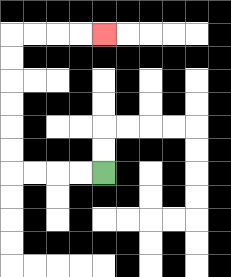{'start': '[4, 7]', 'end': '[4, 1]', 'path_directions': 'L,L,L,L,U,U,U,U,U,U,R,R,R,R', 'path_coordinates': '[[4, 7], [3, 7], [2, 7], [1, 7], [0, 7], [0, 6], [0, 5], [0, 4], [0, 3], [0, 2], [0, 1], [1, 1], [2, 1], [3, 1], [4, 1]]'}